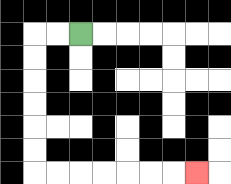{'start': '[3, 1]', 'end': '[8, 7]', 'path_directions': 'L,L,D,D,D,D,D,D,R,R,R,R,R,R,R', 'path_coordinates': '[[3, 1], [2, 1], [1, 1], [1, 2], [1, 3], [1, 4], [1, 5], [1, 6], [1, 7], [2, 7], [3, 7], [4, 7], [5, 7], [6, 7], [7, 7], [8, 7]]'}